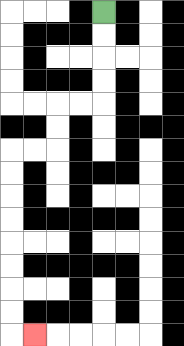{'start': '[4, 0]', 'end': '[1, 14]', 'path_directions': 'D,D,D,D,L,L,D,D,L,L,D,D,D,D,D,D,D,D,R', 'path_coordinates': '[[4, 0], [4, 1], [4, 2], [4, 3], [4, 4], [3, 4], [2, 4], [2, 5], [2, 6], [1, 6], [0, 6], [0, 7], [0, 8], [0, 9], [0, 10], [0, 11], [0, 12], [0, 13], [0, 14], [1, 14]]'}